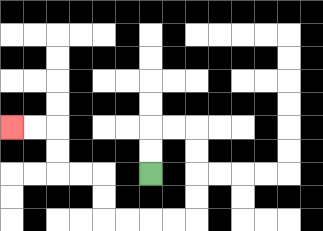{'start': '[6, 7]', 'end': '[0, 5]', 'path_directions': 'U,U,R,R,D,D,D,D,L,L,L,L,U,U,L,L,U,U,L,L', 'path_coordinates': '[[6, 7], [6, 6], [6, 5], [7, 5], [8, 5], [8, 6], [8, 7], [8, 8], [8, 9], [7, 9], [6, 9], [5, 9], [4, 9], [4, 8], [4, 7], [3, 7], [2, 7], [2, 6], [2, 5], [1, 5], [0, 5]]'}